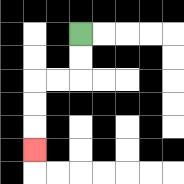{'start': '[3, 1]', 'end': '[1, 6]', 'path_directions': 'D,D,L,L,D,D,D', 'path_coordinates': '[[3, 1], [3, 2], [3, 3], [2, 3], [1, 3], [1, 4], [1, 5], [1, 6]]'}